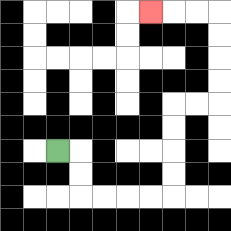{'start': '[2, 6]', 'end': '[6, 0]', 'path_directions': 'R,D,D,R,R,R,R,U,U,U,U,R,R,U,U,U,U,L,L,L', 'path_coordinates': '[[2, 6], [3, 6], [3, 7], [3, 8], [4, 8], [5, 8], [6, 8], [7, 8], [7, 7], [7, 6], [7, 5], [7, 4], [8, 4], [9, 4], [9, 3], [9, 2], [9, 1], [9, 0], [8, 0], [7, 0], [6, 0]]'}